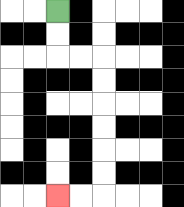{'start': '[2, 0]', 'end': '[2, 8]', 'path_directions': 'D,D,R,R,D,D,D,D,D,D,L,L', 'path_coordinates': '[[2, 0], [2, 1], [2, 2], [3, 2], [4, 2], [4, 3], [4, 4], [4, 5], [4, 6], [4, 7], [4, 8], [3, 8], [2, 8]]'}